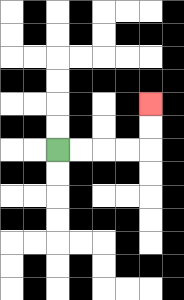{'start': '[2, 6]', 'end': '[6, 4]', 'path_directions': 'R,R,R,R,U,U', 'path_coordinates': '[[2, 6], [3, 6], [4, 6], [5, 6], [6, 6], [6, 5], [6, 4]]'}